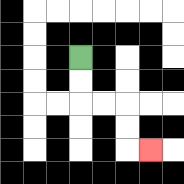{'start': '[3, 2]', 'end': '[6, 6]', 'path_directions': 'D,D,R,R,D,D,R', 'path_coordinates': '[[3, 2], [3, 3], [3, 4], [4, 4], [5, 4], [5, 5], [5, 6], [6, 6]]'}